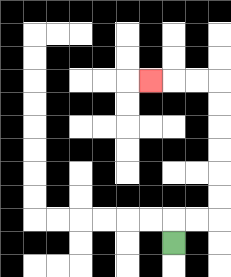{'start': '[7, 10]', 'end': '[6, 3]', 'path_directions': 'U,R,R,U,U,U,U,U,U,L,L,L', 'path_coordinates': '[[7, 10], [7, 9], [8, 9], [9, 9], [9, 8], [9, 7], [9, 6], [9, 5], [9, 4], [9, 3], [8, 3], [7, 3], [6, 3]]'}